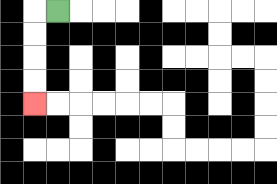{'start': '[2, 0]', 'end': '[1, 4]', 'path_directions': 'L,D,D,D,D', 'path_coordinates': '[[2, 0], [1, 0], [1, 1], [1, 2], [1, 3], [1, 4]]'}